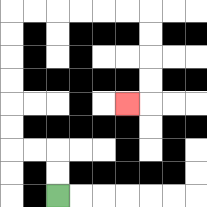{'start': '[2, 8]', 'end': '[5, 4]', 'path_directions': 'U,U,L,L,U,U,U,U,U,U,R,R,R,R,R,R,D,D,D,D,L', 'path_coordinates': '[[2, 8], [2, 7], [2, 6], [1, 6], [0, 6], [0, 5], [0, 4], [0, 3], [0, 2], [0, 1], [0, 0], [1, 0], [2, 0], [3, 0], [4, 0], [5, 0], [6, 0], [6, 1], [6, 2], [6, 3], [6, 4], [5, 4]]'}